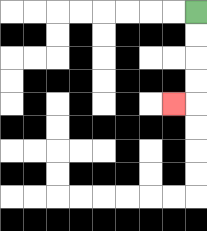{'start': '[8, 0]', 'end': '[7, 4]', 'path_directions': 'D,D,D,D,L', 'path_coordinates': '[[8, 0], [8, 1], [8, 2], [8, 3], [8, 4], [7, 4]]'}